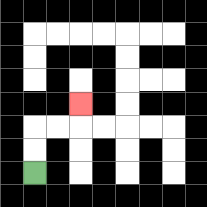{'start': '[1, 7]', 'end': '[3, 4]', 'path_directions': 'U,U,R,R,U', 'path_coordinates': '[[1, 7], [1, 6], [1, 5], [2, 5], [3, 5], [3, 4]]'}